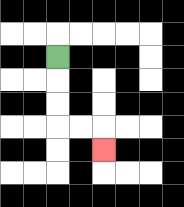{'start': '[2, 2]', 'end': '[4, 6]', 'path_directions': 'D,D,D,R,R,D', 'path_coordinates': '[[2, 2], [2, 3], [2, 4], [2, 5], [3, 5], [4, 5], [4, 6]]'}